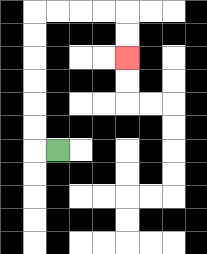{'start': '[2, 6]', 'end': '[5, 2]', 'path_directions': 'L,U,U,U,U,U,U,R,R,R,R,D,D', 'path_coordinates': '[[2, 6], [1, 6], [1, 5], [1, 4], [1, 3], [1, 2], [1, 1], [1, 0], [2, 0], [3, 0], [4, 0], [5, 0], [5, 1], [5, 2]]'}